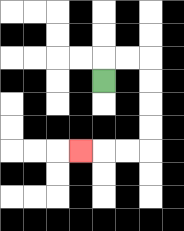{'start': '[4, 3]', 'end': '[3, 6]', 'path_directions': 'U,R,R,D,D,D,D,L,L,L', 'path_coordinates': '[[4, 3], [4, 2], [5, 2], [6, 2], [6, 3], [6, 4], [6, 5], [6, 6], [5, 6], [4, 6], [3, 6]]'}